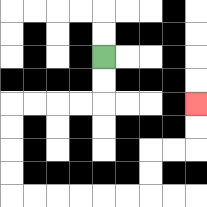{'start': '[4, 2]', 'end': '[8, 4]', 'path_directions': 'D,D,L,L,L,L,D,D,D,D,R,R,R,R,R,R,U,U,R,R,U,U', 'path_coordinates': '[[4, 2], [4, 3], [4, 4], [3, 4], [2, 4], [1, 4], [0, 4], [0, 5], [0, 6], [0, 7], [0, 8], [1, 8], [2, 8], [3, 8], [4, 8], [5, 8], [6, 8], [6, 7], [6, 6], [7, 6], [8, 6], [8, 5], [8, 4]]'}